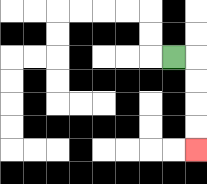{'start': '[7, 2]', 'end': '[8, 6]', 'path_directions': 'R,D,D,D,D', 'path_coordinates': '[[7, 2], [8, 2], [8, 3], [8, 4], [8, 5], [8, 6]]'}